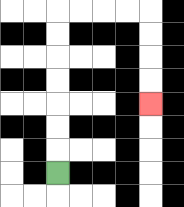{'start': '[2, 7]', 'end': '[6, 4]', 'path_directions': 'U,U,U,U,U,U,U,R,R,R,R,D,D,D,D', 'path_coordinates': '[[2, 7], [2, 6], [2, 5], [2, 4], [2, 3], [2, 2], [2, 1], [2, 0], [3, 0], [4, 0], [5, 0], [6, 0], [6, 1], [6, 2], [6, 3], [6, 4]]'}